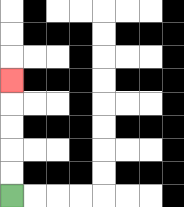{'start': '[0, 8]', 'end': '[0, 3]', 'path_directions': 'U,U,U,U,U', 'path_coordinates': '[[0, 8], [0, 7], [0, 6], [0, 5], [0, 4], [0, 3]]'}